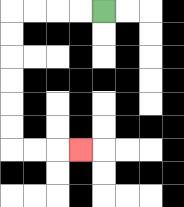{'start': '[4, 0]', 'end': '[3, 6]', 'path_directions': 'L,L,L,L,D,D,D,D,D,D,R,R,R', 'path_coordinates': '[[4, 0], [3, 0], [2, 0], [1, 0], [0, 0], [0, 1], [0, 2], [0, 3], [0, 4], [0, 5], [0, 6], [1, 6], [2, 6], [3, 6]]'}